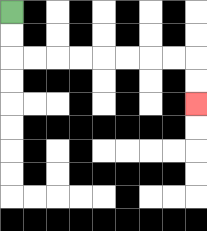{'start': '[0, 0]', 'end': '[8, 4]', 'path_directions': 'D,D,R,R,R,R,R,R,R,R,D,D', 'path_coordinates': '[[0, 0], [0, 1], [0, 2], [1, 2], [2, 2], [3, 2], [4, 2], [5, 2], [6, 2], [7, 2], [8, 2], [8, 3], [8, 4]]'}